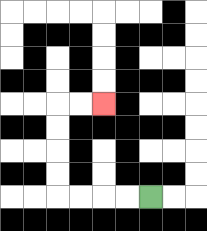{'start': '[6, 8]', 'end': '[4, 4]', 'path_directions': 'L,L,L,L,U,U,U,U,R,R', 'path_coordinates': '[[6, 8], [5, 8], [4, 8], [3, 8], [2, 8], [2, 7], [2, 6], [2, 5], [2, 4], [3, 4], [4, 4]]'}